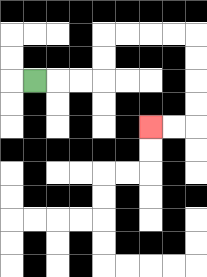{'start': '[1, 3]', 'end': '[6, 5]', 'path_directions': 'R,R,R,U,U,R,R,R,R,D,D,D,D,L,L', 'path_coordinates': '[[1, 3], [2, 3], [3, 3], [4, 3], [4, 2], [4, 1], [5, 1], [6, 1], [7, 1], [8, 1], [8, 2], [8, 3], [8, 4], [8, 5], [7, 5], [6, 5]]'}